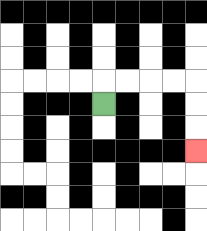{'start': '[4, 4]', 'end': '[8, 6]', 'path_directions': 'U,R,R,R,R,D,D,D', 'path_coordinates': '[[4, 4], [4, 3], [5, 3], [6, 3], [7, 3], [8, 3], [8, 4], [8, 5], [8, 6]]'}